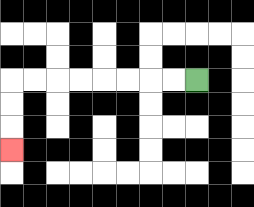{'start': '[8, 3]', 'end': '[0, 6]', 'path_directions': 'L,L,L,L,L,L,L,L,D,D,D', 'path_coordinates': '[[8, 3], [7, 3], [6, 3], [5, 3], [4, 3], [3, 3], [2, 3], [1, 3], [0, 3], [0, 4], [0, 5], [0, 6]]'}